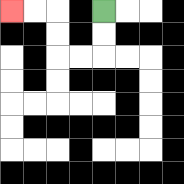{'start': '[4, 0]', 'end': '[0, 0]', 'path_directions': 'D,D,L,L,U,U,L,L', 'path_coordinates': '[[4, 0], [4, 1], [4, 2], [3, 2], [2, 2], [2, 1], [2, 0], [1, 0], [0, 0]]'}